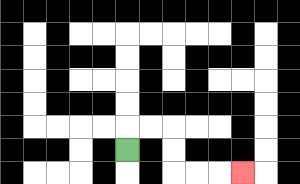{'start': '[5, 6]', 'end': '[10, 7]', 'path_directions': 'U,R,R,D,D,R,R,R', 'path_coordinates': '[[5, 6], [5, 5], [6, 5], [7, 5], [7, 6], [7, 7], [8, 7], [9, 7], [10, 7]]'}